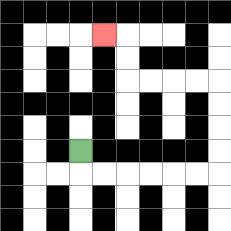{'start': '[3, 6]', 'end': '[4, 1]', 'path_directions': 'D,R,R,R,R,R,R,U,U,U,U,L,L,L,L,U,U,L', 'path_coordinates': '[[3, 6], [3, 7], [4, 7], [5, 7], [6, 7], [7, 7], [8, 7], [9, 7], [9, 6], [9, 5], [9, 4], [9, 3], [8, 3], [7, 3], [6, 3], [5, 3], [5, 2], [5, 1], [4, 1]]'}